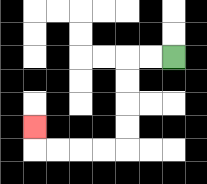{'start': '[7, 2]', 'end': '[1, 5]', 'path_directions': 'L,L,D,D,D,D,L,L,L,L,U', 'path_coordinates': '[[7, 2], [6, 2], [5, 2], [5, 3], [5, 4], [5, 5], [5, 6], [4, 6], [3, 6], [2, 6], [1, 6], [1, 5]]'}